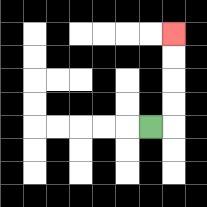{'start': '[6, 5]', 'end': '[7, 1]', 'path_directions': 'R,U,U,U,U', 'path_coordinates': '[[6, 5], [7, 5], [7, 4], [7, 3], [7, 2], [7, 1]]'}